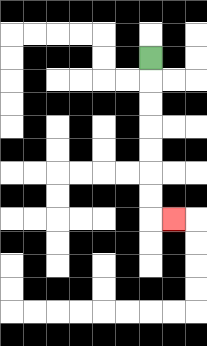{'start': '[6, 2]', 'end': '[7, 9]', 'path_directions': 'D,D,D,D,D,D,D,R', 'path_coordinates': '[[6, 2], [6, 3], [6, 4], [6, 5], [6, 6], [6, 7], [6, 8], [6, 9], [7, 9]]'}